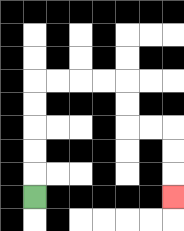{'start': '[1, 8]', 'end': '[7, 8]', 'path_directions': 'U,U,U,U,U,R,R,R,R,D,D,R,R,D,D,D', 'path_coordinates': '[[1, 8], [1, 7], [1, 6], [1, 5], [1, 4], [1, 3], [2, 3], [3, 3], [4, 3], [5, 3], [5, 4], [5, 5], [6, 5], [7, 5], [7, 6], [7, 7], [7, 8]]'}